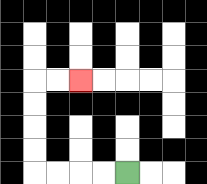{'start': '[5, 7]', 'end': '[3, 3]', 'path_directions': 'L,L,L,L,U,U,U,U,R,R', 'path_coordinates': '[[5, 7], [4, 7], [3, 7], [2, 7], [1, 7], [1, 6], [1, 5], [1, 4], [1, 3], [2, 3], [3, 3]]'}